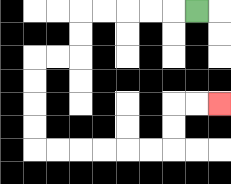{'start': '[8, 0]', 'end': '[9, 4]', 'path_directions': 'L,L,L,L,L,D,D,L,L,D,D,D,D,R,R,R,R,R,R,U,U,R,R', 'path_coordinates': '[[8, 0], [7, 0], [6, 0], [5, 0], [4, 0], [3, 0], [3, 1], [3, 2], [2, 2], [1, 2], [1, 3], [1, 4], [1, 5], [1, 6], [2, 6], [3, 6], [4, 6], [5, 6], [6, 6], [7, 6], [7, 5], [7, 4], [8, 4], [9, 4]]'}